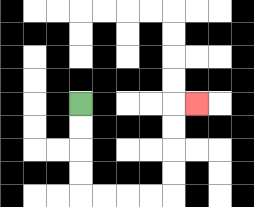{'start': '[3, 4]', 'end': '[8, 4]', 'path_directions': 'D,D,D,D,R,R,R,R,U,U,U,U,R', 'path_coordinates': '[[3, 4], [3, 5], [3, 6], [3, 7], [3, 8], [4, 8], [5, 8], [6, 8], [7, 8], [7, 7], [7, 6], [7, 5], [7, 4], [8, 4]]'}